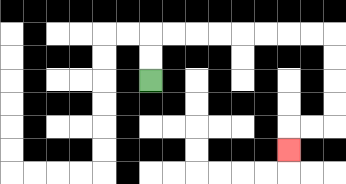{'start': '[6, 3]', 'end': '[12, 6]', 'path_directions': 'U,U,R,R,R,R,R,R,R,R,D,D,D,D,L,L,D', 'path_coordinates': '[[6, 3], [6, 2], [6, 1], [7, 1], [8, 1], [9, 1], [10, 1], [11, 1], [12, 1], [13, 1], [14, 1], [14, 2], [14, 3], [14, 4], [14, 5], [13, 5], [12, 5], [12, 6]]'}